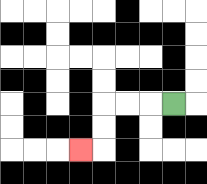{'start': '[7, 4]', 'end': '[3, 6]', 'path_directions': 'L,L,L,D,D,L', 'path_coordinates': '[[7, 4], [6, 4], [5, 4], [4, 4], [4, 5], [4, 6], [3, 6]]'}